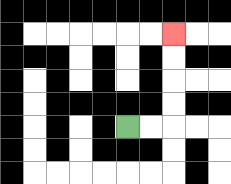{'start': '[5, 5]', 'end': '[7, 1]', 'path_directions': 'R,R,U,U,U,U', 'path_coordinates': '[[5, 5], [6, 5], [7, 5], [7, 4], [7, 3], [7, 2], [7, 1]]'}